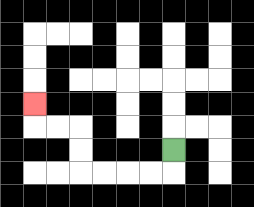{'start': '[7, 6]', 'end': '[1, 4]', 'path_directions': 'D,L,L,L,L,U,U,L,L,U', 'path_coordinates': '[[7, 6], [7, 7], [6, 7], [5, 7], [4, 7], [3, 7], [3, 6], [3, 5], [2, 5], [1, 5], [1, 4]]'}